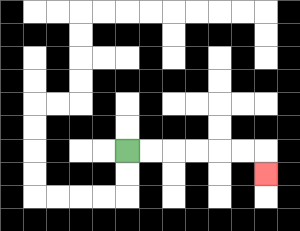{'start': '[5, 6]', 'end': '[11, 7]', 'path_directions': 'R,R,R,R,R,R,D', 'path_coordinates': '[[5, 6], [6, 6], [7, 6], [8, 6], [9, 6], [10, 6], [11, 6], [11, 7]]'}